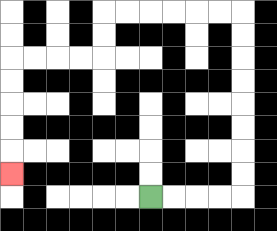{'start': '[6, 8]', 'end': '[0, 7]', 'path_directions': 'R,R,R,R,U,U,U,U,U,U,U,U,L,L,L,L,L,L,D,D,L,L,L,L,D,D,D,D,D', 'path_coordinates': '[[6, 8], [7, 8], [8, 8], [9, 8], [10, 8], [10, 7], [10, 6], [10, 5], [10, 4], [10, 3], [10, 2], [10, 1], [10, 0], [9, 0], [8, 0], [7, 0], [6, 0], [5, 0], [4, 0], [4, 1], [4, 2], [3, 2], [2, 2], [1, 2], [0, 2], [0, 3], [0, 4], [0, 5], [0, 6], [0, 7]]'}